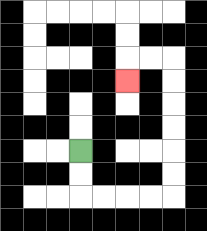{'start': '[3, 6]', 'end': '[5, 3]', 'path_directions': 'D,D,R,R,R,R,U,U,U,U,U,U,L,L,D', 'path_coordinates': '[[3, 6], [3, 7], [3, 8], [4, 8], [5, 8], [6, 8], [7, 8], [7, 7], [7, 6], [7, 5], [7, 4], [7, 3], [7, 2], [6, 2], [5, 2], [5, 3]]'}